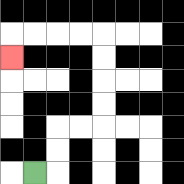{'start': '[1, 7]', 'end': '[0, 2]', 'path_directions': 'R,U,U,R,R,U,U,U,U,L,L,L,L,D', 'path_coordinates': '[[1, 7], [2, 7], [2, 6], [2, 5], [3, 5], [4, 5], [4, 4], [4, 3], [4, 2], [4, 1], [3, 1], [2, 1], [1, 1], [0, 1], [0, 2]]'}